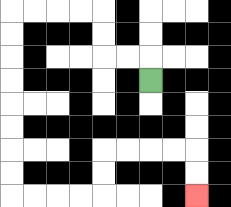{'start': '[6, 3]', 'end': '[8, 8]', 'path_directions': 'U,L,L,U,U,L,L,L,L,D,D,D,D,D,D,D,D,R,R,R,R,U,U,R,R,R,R,D,D', 'path_coordinates': '[[6, 3], [6, 2], [5, 2], [4, 2], [4, 1], [4, 0], [3, 0], [2, 0], [1, 0], [0, 0], [0, 1], [0, 2], [0, 3], [0, 4], [0, 5], [0, 6], [0, 7], [0, 8], [1, 8], [2, 8], [3, 8], [4, 8], [4, 7], [4, 6], [5, 6], [6, 6], [7, 6], [8, 6], [8, 7], [8, 8]]'}